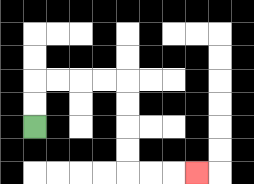{'start': '[1, 5]', 'end': '[8, 7]', 'path_directions': 'U,U,R,R,R,R,D,D,D,D,R,R,R', 'path_coordinates': '[[1, 5], [1, 4], [1, 3], [2, 3], [3, 3], [4, 3], [5, 3], [5, 4], [5, 5], [5, 6], [5, 7], [6, 7], [7, 7], [8, 7]]'}